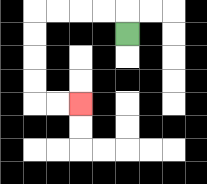{'start': '[5, 1]', 'end': '[3, 4]', 'path_directions': 'U,L,L,L,L,D,D,D,D,R,R', 'path_coordinates': '[[5, 1], [5, 0], [4, 0], [3, 0], [2, 0], [1, 0], [1, 1], [1, 2], [1, 3], [1, 4], [2, 4], [3, 4]]'}